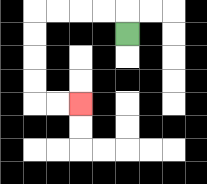{'start': '[5, 1]', 'end': '[3, 4]', 'path_directions': 'U,L,L,L,L,D,D,D,D,R,R', 'path_coordinates': '[[5, 1], [5, 0], [4, 0], [3, 0], [2, 0], [1, 0], [1, 1], [1, 2], [1, 3], [1, 4], [2, 4], [3, 4]]'}